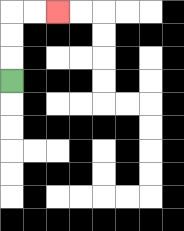{'start': '[0, 3]', 'end': '[2, 0]', 'path_directions': 'U,U,U,R,R', 'path_coordinates': '[[0, 3], [0, 2], [0, 1], [0, 0], [1, 0], [2, 0]]'}